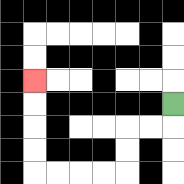{'start': '[7, 4]', 'end': '[1, 3]', 'path_directions': 'D,L,L,D,D,L,L,L,L,U,U,U,U', 'path_coordinates': '[[7, 4], [7, 5], [6, 5], [5, 5], [5, 6], [5, 7], [4, 7], [3, 7], [2, 7], [1, 7], [1, 6], [1, 5], [1, 4], [1, 3]]'}